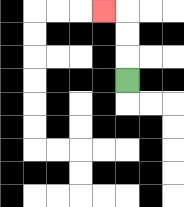{'start': '[5, 3]', 'end': '[4, 0]', 'path_directions': 'U,U,U,L', 'path_coordinates': '[[5, 3], [5, 2], [5, 1], [5, 0], [4, 0]]'}